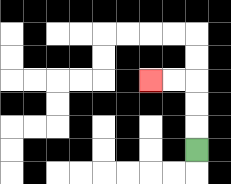{'start': '[8, 6]', 'end': '[6, 3]', 'path_directions': 'U,U,U,L,L', 'path_coordinates': '[[8, 6], [8, 5], [8, 4], [8, 3], [7, 3], [6, 3]]'}